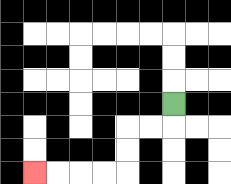{'start': '[7, 4]', 'end': '[1, 7]', 'path_directions': 'D,L,L,D,D,L,L,L,L', 'path_coordinates': '[[7, 4], [7, 5], [6, 5], [5, 5], [5, 6], [5, 7], [4, 7], [3, 7], [2, 7], [1, 7]]'}